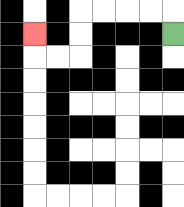{'start': '[7, 1]', 'end': '[1, 1]', 'path_directions': 'U,L,L,L,L,D,D,L,L,U', 'path_coordinates': '[[7, 1], [7, 0], [6, 0], [5, 0], [4, 0], [3, 0], [3, 1], [3, 2], [2, 2], [1, 2], [1, 1]]'}